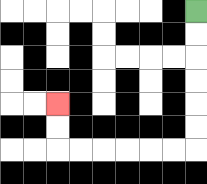{'start': '[8, 0]', 'end': '[2, 4]', 'path_directions': 'D,D,D,D,D,D,L,L,L,L,L,L,U,U', 'path_coordinates': '[[8, 0], [8, 1], [8, 2], [8, 3], [8, 4], [8, 5], [8, 6], [7, 6], [6, 6], [5, 6], [4, 6], [3, 6], [2, 6], [2, 5], [2, 4]]'}